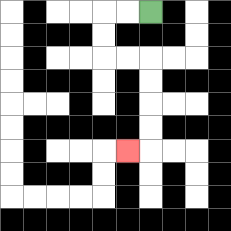{'start': '[6, 0]', 'end': '[5, 6]', 'path_directions': 'L,L,D,D,R,R,D,D,D,D,L', 'path_coordinates': '[[6, 0], [5, 0], [4, 0], [4, 1], [4, 2], [5, 2], [6, 2], [6, 3], [6, 4], [6, 5], [6, 6], [5, 6]]'}